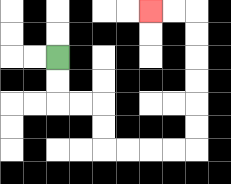{'start': '[2, 2]', 'end': '[6, 0]', 'path_directions': 'D,D,R,R,D,D,R,R,R,R,U,U,U,U,U,U,L,L', 'path_coordinates': '[[2, 2], [2, 3], [2, 4], [3, 4], [4, 4], [4, 5], [4, 6], [5, 6], [6, 6], [7, 6], [8, 6], [8, 5], [8, 4], [8, 3], [8, 2], [8, 1], [8, 0], [7, 0], [6, 0]]'}